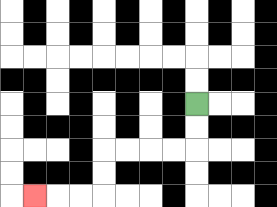{'start': '[8, 4]', 'end': '[1, 8]', 'path_directions': 'D,D,L,L,L,L,D,D,L,L,L', 'path_coordinates': '[[8, 4], [8, 5], [8, 6], [7, 6], [6, 6], [5, 6], [4, 6], [4, 7], [4, 8], [3, 8], [2, 8], [1, 8]]'}